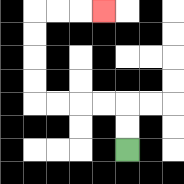{'start': '[5, 6]', 'end': '[4, 0]', 'path_directions': 'U,U,L,L,L,L,U,U,U,U,R,R,R', 'path_coordinates': '[[5, 6], [5, 5], [5, 4], [4, 4], [3, 4], [2, 4], [1, 4], [1, 3], [1, 2], [1, 1], [1, 0], [2, 0], [3, 0], [4, 0]]'}